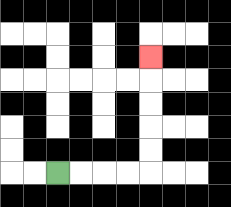{'start': '[2, 7]', 'end': '[6, 2]', 'path_directions': 'R,R,R,R,U,U,U,U,U', 'path_coordinates': '[[2, 7], [3, 7], [4, 7], [5, 7], [6, 7], [6, 6], [6, 5], [6, 4], [6, 3], [6, 2]]'}